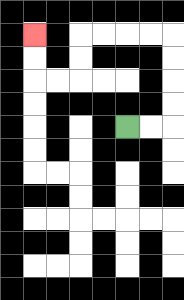{'start': '[5, 5]', 'end': '[1, 1]', 'path_directions': 'R,R,U,U,U,U,L,L,L,L,D,D,L,L,U,U', 'path_coordinates': '[[5, 5], [6, 5], [7, 5], [7, 4], [7, 3], [7, 2], [7, 1], [6, 1], [5, 1], [4, 1], [3, 1], [3, 2], [3, 3], [2, 3], [1, 3], [1, 2], [1, 1]]'}